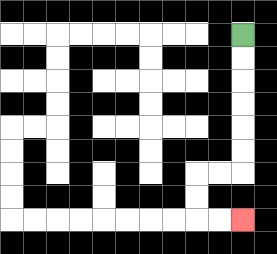{'start': '[10, 1]', 'end': '[10, 9]', 'path_directions': 'D,D,D,D,D,D,L,L,D,D,R,R', 'path_coordinates': '[[10, 1], [10, 2], [10, 3], [10, 4], [10, 5], [10, 6], [10, 7], [9, 7], [8, 7], [8, 8], [8, 9], [9, 9], [10, 9]]'}